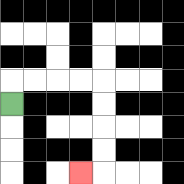{'start': '[0, 4]', 'end': '[3, 7]', 'path_directions': 'U,R,R,R,R,D,D,D,D,L', 'path_coordinates': '[[0, 4], [0, 3], [1, 3], [2, 3], [3, 3], [4, 3], [4, 4], [4, 5], [4, 6], [4, 7], [3, 7]]'}